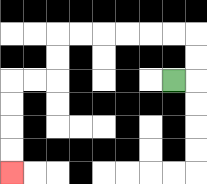{'start': '[7, 3]', 'end': '[0, 7]', 'path_directions': 'R,U,U,L,L,L,L,L,L,D,D,L,L,D,D,D,D', 'path_coordinates': '[[7, 3], [8, 3], [8, 2], [8, 1], [7, 1], [6, 1], [5, 1], [4, 1], [3, 1], [2, 1], [2, 2], [2, 3], [1, 3], [0, 3], [0, 4], [0, 5], [0, 6], [0, 7]]'}